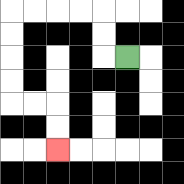{'start': '[5, 2]', 'end': '[2, 6]', 'path_directions': 'L,U,U,L,L,L,L,D,D,D,D,R,R,D,D', 'path_coordinates': '[[5, 2], [4, 2], [4, 1], [4, 0], [3, 0], [2, 0], [1, 0], [0, 0], [0, 1], [0, 2], [0, 3], [0, 4], [1, 4], [2, 4], [2, 5], [2, 6]]'}